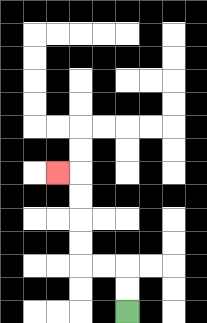{'start': '[5, 13]', 'end': '[2, 7]', 'path_directions': 'U,U,L,L,U,U,U,U,L', 'path_coordinates': '[[5, 13], [5, 12], [5, 11], [4, 11], [3, 11], [3, 10], [3, 9], [3, 8], [3, 7], [2, 7]]'}